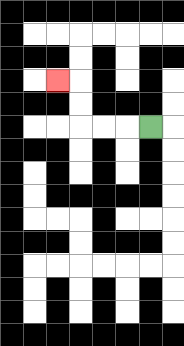{'start': '[6, 5]', 'end': '[2, 3]', 'path_directions': 'L,L,L,U,U,L', 'path_coordinates': '[[6, 5], [5, 5], [4, 5], [3, 5], [3, 4], [3, 3], [2, 3]]'}